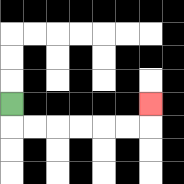{'start': '[0, 4]', 'end': '[6, 4]', 'path_directions': 'D,R,R,R,R,R,R,U', 'path_coordinates': '[[0, 4], [0, 5], [1, 5], [2, 5], [3, 5], [4, 5], [5, 5], [6, 5], [6, 4]]'}